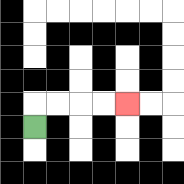{'start': '[1, 5]', 'end': '[5, 4]', 'path_directions': 'U,R,R,R,R', 'path_coordinates': '[[1, 5], [1, 4], [2, 4], [3, 4], [4, 4], [5, 4]]'}